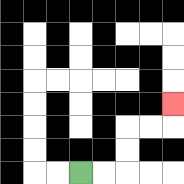{'start': '[3, 7]', 'end': '[7, 4]', 'path_directions': 'R,R,U,U,R,R,U', 'path_coordinates': '[[3, 7], [4, 7], [5, 7], [5, 6], [5, 5], [6, 5], [7, 5], [7, 4]]'}